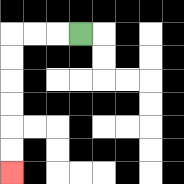{'start': '[3, 1]', 'end': '[0, 7]', 'path_directions': 'L,L,L,D,D,D,D,D,D', 'path_coordinates': '[[3, 1], [2, 1], [1, 1], [0, 1], [0, 2], [0, 3], [0, 4], [0, 5], [0, 6], [0, 7]]'}